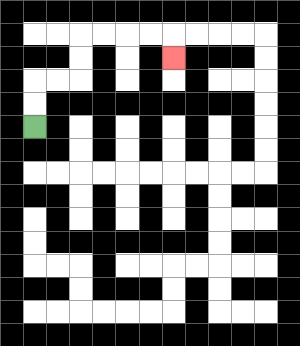{'start': '[1, 5]', 'end': '[7, 2]', 'path_directions': 'U,U,R,R,U,U,R,R,R,R,D', 'path_coordinates': '[[1, 5], [1, 4], [1, 3], [2, 3], [3, 3], [3, 2], [3, 1], [4, 1], [5, 1], [6, 1], [7, 1], [7, 2]]'}